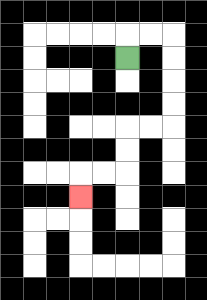{'start': '[5, 2]', 'end': '[3, 8]', 'path_directions': 'U,R,R,D,D,D,D,L,L,D,D,L,L,D', 'path_coordinates': '[[5, 2], [5, 1], [6, 1], [7, 1], [7, 2], [7, 3], [7, 4], [7, 5], [6, 5], [5, 5], [5, 6], [5, 7], [4, 7], [3, 7], [3, 8]]'}